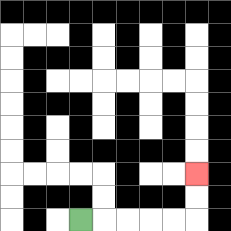{'start': '[3, 9]', 'end': '[8, 7]', 'path_directions': 'R,R,R,R,R,U,U', 'path_coordinates': '[[3, 9], [4, 9], [5, 9], [6, 9], [7, 9], [8, 9], [8, 8], [8, 7]]'}